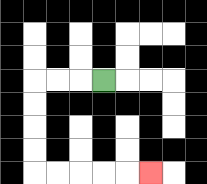{'start': '[4, 3]', 'end': '[6, 7]', 'path_directions': 'L,L,L,D,D,D,D,R,R,R,R,R', 'path_coordinates': '[[4, 3], [3, 3], [2, 3], [1, 3], [1, 4], [1, 5], [1, 6], [1, 7], [2, 7], [3, 7], [4, 7], [5, 7], [6, 7]]'}